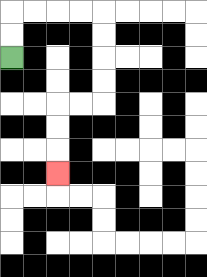{'start': '[0, 2]', 'end': '[2, 7]', 'path_directions': 'U,U,R,R,R,R,D,D,D,D,L,L,D,D,D', 'path_coordinates': '[[0, 2], [0, 1], [0, 0], [1, 0], [2, 0], [3, 0], [4, 0], [4, 1], [4, 2], [4, 3], [4, 4], [3, 4], [2, 4], [2, 5], [2, 6], [2, 7]]'}